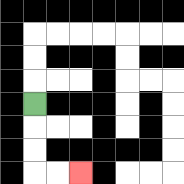{'start': '[1, 4]', 'end': '[3, 7]', 'path_directions': 'D,D,D,R,R', 'path_coordinates': '[[1, 4], [1, 5], [1, 6], [1, 7], [2, 7], [3, 7]]'}